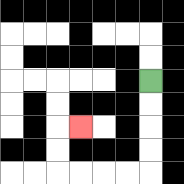{'start': '[6, 3]', 'end': '[3, 5]', 'path_directions': 'D,D,D,D,L,L,L,L,U,U,R', 'path_coordinates': '[[6, 3], [6, 4], [6, 5], [6, 6], [6, 7], [5, 7], [4, 7], [3, 7], [2, 7], [2, 6], [2, 5], [3, 5]]'}